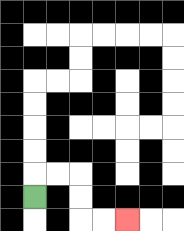{'start': '[1, 8]', 'end': '[5, 9]', 'path_directions': 'U,R,R,D,D,R,R', 'path_coordinates': '[[1, 8], [1, 7], [2, 7], [3, 7], [3, 8], [3, 9], [4, 9], [5, 9]]'}